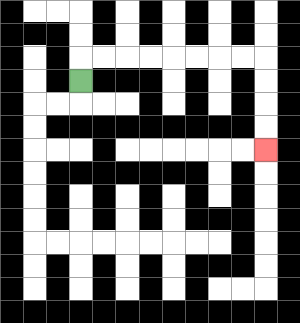{'start': '[3, 3]', 'end': '[11, 6]', 'path_directions': 'U,R,R,R,R,R,R,R,R,D,D,D,D', 'path_coordinates': '[[3, 3], [3, 2], [4, 2], [5, 2], [6, 2], [7, 2], [8, 2], [9, 2], [10, 2], [11, 2], [11, 3], [11, 4], [11, 5], [11, 6]]'}